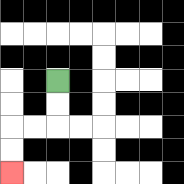{'start': '[2, 3]', 'end': '[0, 7]', 'path_directions': 'D,D,L,L,D,D', 'path_coordinates': '[[2, 3], [2, 4], [2, 5], [1, 5], [0, 5], [0, 6], [0, 7]]'}